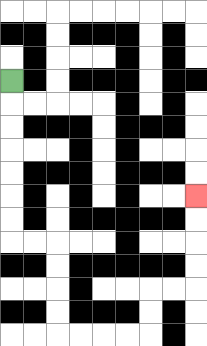{'start': '[0, 3]', 'end': '[8, 8]', 'path_directions': 'D,D,D,D,D,D,D,R,R,D,D,D,D,R,R,R,R,U,U,R,R,U,U,U,U', 'path_coordinates': '[[0, 3], [0, 4], [0, 5], [0, 6], [0, 7], [0, 8], [0, 9], [0, 10], [1, 10], [2, 10], [2, 11], [2, 12], [2, 13], [2, 14], [3, 14], [4, 14], [5, 14], [6, 14], [6, 13], [6, 12], [7, 12], [8, 12], [8, 11], [8, 10], [8, 9], [8, 8]]'}